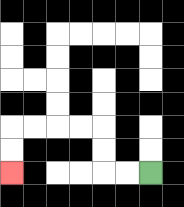{'start': '[6, 7]', 'end': '[0, 7]', 'path_directions': 'L,L,U,U,L,L,L,L,D,D', 'path_coordinates': '[[6, 7], [5, 7], [4, 7], [4, 6], [4, 5], [3, 5], [2, 5], [1, 5], [0, 5], [0, 6], [0, 7]]'}